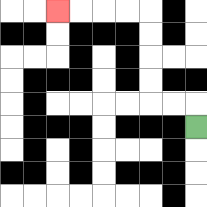{'start': '[8, 5]', 'end': '[2, 0]', 'path_directions': 'U,L,L,U,U,U,U,L,L,L,L', 'path_coordinates': '[[8, 5], [8, 4], [7, 4], [6, 4], [6, 3], [6, 2], [6, 1], [6, 0], [5, 0], [4, 0], [3, 0], [2, 0]]'}